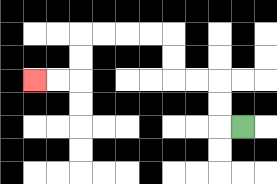{'start': '[10, 5]', 'end': '[1, 3]', 'path_directions': 'L,U,U,L,L,U,U,L,L,L,L,D,D,L,L', 'path_coordinates': '[[10, 5], [9, 5], [9, 4], [9, 3], [8, 3], [7, 3], [7, 2], [7, 1], [6, 1], [5, 1], [4, 1], [3, 1], [3, 2], [3, 3], [2, 3], [1, 3]]'}